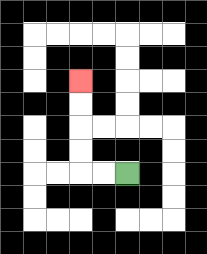{'start': '[5, 7]', 'end': '[3, 3]', 'path_directions': 'L,L,U,U,U,U', 'path_coordinates': '[[5, 7], [4, 7], [3, 7], [3, 6], [3, 5], [3, 4], [3, 3]]'}